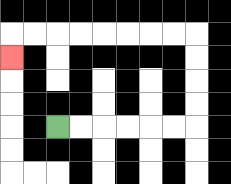{'start': '[2, 5]', 'end': '[0, 2]', 'path_directions': 'R,R,R,R,R,R,U,U,U,U,L,L,L,L,L,L,L,L,D', 'path_coordinates': '[[2, 5], [3, 5], [4, 5], [5, 5], [6, 5], [7, 5], [8, 5], [8, 4], [8, 3], [8, 2], [8, 1], [7, 1], [6, 1], [5, 1], [4, 1], [3, 1], [2, 1], [1, 1], [0, 1], [0, 2]]'}